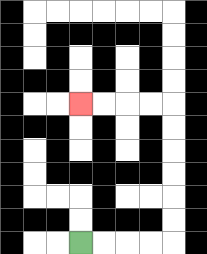{'start': '[3, 10]', 'end': '[3, 4]', 'path_directions': 'R,R,R,R,U,U,U,U,U,U,L,L,L,L', 'path_coordinates': '[[3, 10], [4, 10], [5, 10], [6, 10], [7, 10], [7, 9], [7, 8], [7, 7], [7, 6], [7, 5], [7, 4], [6, 4], [5, 4], [4, 4], [3, 4]]'}